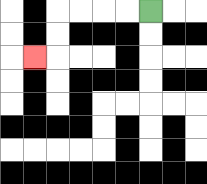{'start': '[6, 0]', 'end': '[1, 2]', 'path_directions': 'L,L,L,L,D,D,L', 'path_coordinates': '[[6, 0], [5, 0], [4, 0], [3, 0], [2, 0], [2, 1], [2, 2], [1, 2]]'}